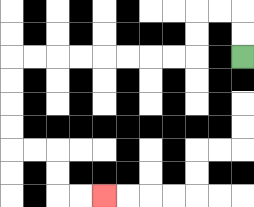{'start': '[10, 2]', 'end': '[4, 8]', 'path_directions': 'U,U,L,L,D,D,L,L,L,L,L,L,L,L,D,D,D,D,R,R,D,D,R,R', 'path_coordinates': '[[10, 2], [10, 1], [10, 0], [9, 0], [8, 0], [8, 1], [8, 2], [7, 2], [6, 2], [5, 2], [4, 2], [3, 2], [2, 2], [1, 2], [0, 2], [0, 3], [0, 4], [0, 5], [0, 6], [1, 6], [2, 6], [2, 7], [2, 8], [3, 8], [4, 8]]'}